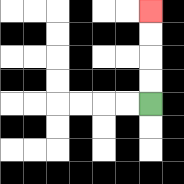{'start': '[6, 4]', 'end': '[6, 0]', 'path_directions': 'U,U,U,U', 'path_coordinates': '[[6, 4], [6, 3], [6, 2], [6, 1], [6, 0]]'}